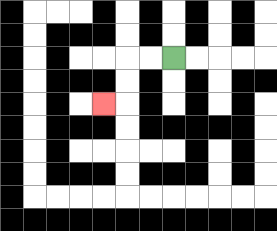{'start': '[7, 2]', 'end': '[4, 4]', 'path_directions': 'L,L,D,D,L', 'path_coordinates': '[[7, 2], [6, 2], [5, 2], [5, 3], [5, 4], [4, 4]]'}